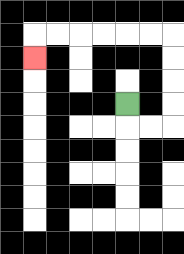{'start': '[5, 4]', 'end': '[1, 2]', 'path_directions': 'D,R,R,U,U,U,U,L,L,L,L,L,L,D', 'path_coordinates': '[[5, 4], [5, 5], [6, 5], [7, 5], [7, 4], [7, 3], [7, 2], [7, 1], [6, 1], [5, 1], [4, 1], [3, 1], [2, 1], [1, 1], [1, 2]]'}